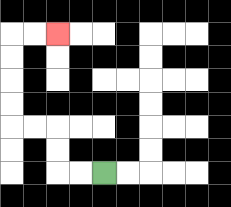{'start': '[4, 7]', 'end': '[2, 1]', 'path_directions': 'L,L,U,U,L,L,U,U,U,U,R,R', 'path_coordinates': '[[4, 7], [3, 7], [2, 7], [2, 6], [2, 5], [1, 5], [0, 5], [0, 4], [0, 3], [0, 2], [0, 1], [1, 1], [2, 1]]'}